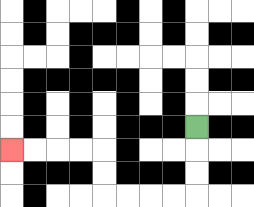{'start': '[8, 5]', 'end': '[0, 6]', 'path_directions': 'D,D,D,L,L,L,L,U,U,L,L,L,L', 'path_coordinates': '[[8, 5], [8, 6], [8, 7], [8, 8], [7, 8], [6, 8], [5, 8], [4, 8], [4, 7], [4, 6], [3, 6], [2, 6], [1, 6], [0, 6]]'}